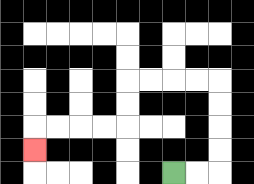{'start': '[7, 7]', 'end': '[1, 6]', 'path_directions': 'R,R,U,U,U,U,L,L,L,L,D,D,L,L,L,L,D', 'path_coordinates': '[[7, 7], [8, 7], [9, 7], [9, 6], [9, 5], [9, 4], [9, 3], [8, 3], [7, 3], [6, 3], [5, 3], [5, 4], [5, 5], [4, 5], [3, 5], [2, 5], [1, 5], [1, 6]]'}